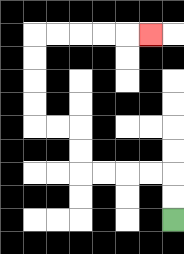{'start': '[7, 9]', 'end': '[6, 1]', 'path_directions': 'U,U,L,L,L,L,U,U,L,L,U,U,U,U,R,R,R,R,R', 'path_coordinates': '[[7, 9], [7, 8], [7, 7], [6, 7], [5, 7], [4, 7], [3, 7], [3, 6], [3, 5], [2, 5], [1, 5], [1, 4], [1, 3], [1, 2], [1, 1], [2, 1], [3, 1], [4, 1], [5, 1], [6, 1]]'}